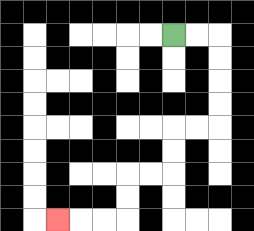{'start': '[7, 1]', 'end': '[2, 9]', 'path_directions': 'R,R,D,D,D,D,L,L,D,D,L,L,D,D,L,L,L', 'path_coordinates': '[[7, 1], [8, 1], [9, 1], [9, 2], [9, 3], [9, 4], [9, 5], [8, 5], [7, 5], [7, 6], [7, 7], [6, 7], [5, 7], [5, 8], [5, 9], [4, 9], [3, 9], [2, 9]]'}